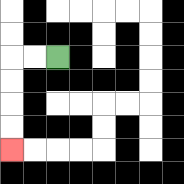{'start': '[2, 2]', 'end': '[0, 6]', 'path_directions': 'L,L,D,D,D,D', 'path_coordinates': '[[2, 2], [1, 2], [0, 2], [0, 3], [0, 4], [0, 5], [0, 6]]'}